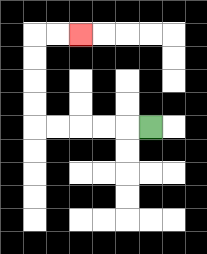{'start': '[6, 5]', 'end': '[3, 1]', 'path_directions': 'L,L,L,L,L,U,U,U,U,R,R', 'path_coordinates': '[[6, 5], [5, 5], [4, 5], [3, 5], [2, 5], [1, 5], [1, 4], [1, 3], [1, 2], [1, 1], [2, 1], [3, 1]]'}